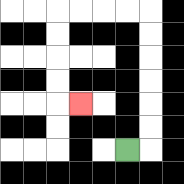{'start': '[5, 6]', 'end': '[3, 4]', 'path_directions': 'R,U,U,U,U,U,U,L,L,L,L,D,D,D,D,R', 'path_coordinates': '[[5, 6], [6, 6], [6, 5], [6, 4], [6, 3], [6, 2], [6, 1], [6, 0], [5, 0], [4, 0], [3, 0], [2, 0], [2, 1], [2, 2], [2, 3], [2, 4], [3, 4]]'}